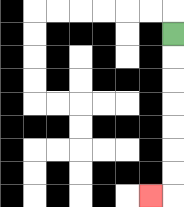{'start': '[7, 1]', 'end': '[6, 8]', 'path_directions': 'D,D,D,D,D,D,D,L', 'path_coordinates': '[[7, 1], [7, 2], [7, 3], [7, 4], [7, 5], [7, 6], [7, 7], [7, 8], [6, 8]]'}